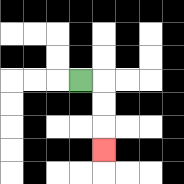{'start': '[3, 3]', 'end': '[4, 6]', 'path_directions': 'R,D,D,D', 'path_coordinates': '[[3, 3], [4, 3], [4, 4], [4, 5], [4, 6]]'}